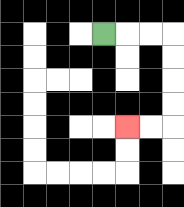{'start': '[4, 1]', 'end': '[5, 5]', 'path_directions': 'R,R,R,D,D,D,D,L,L', 'path_coordinates': '[[4, 1], [5, 1], [6, 1], [7, 1], [7, 2], [7, 3], [7, 4], [7, 5], [6, 5], [5, 5]]'}